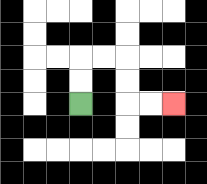{'start': '[3, 4]', 'end': '[7, 4]', 'path_directions': 'U,U,R,R,D,D,R,R', 'path_coordinates': '[[3, 4], [3, 3], [3, 2], [4, 2], [5, 2], [5, 3], [5, 4], [6, 4], [7, 4]]'}